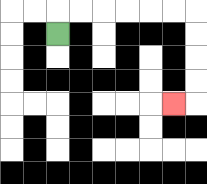{'start': '[2, 1]', 'end': '[7, 4]', 'path_directions': 'U,R,R,R,R,R,R,D,D,D,D,L', 'path_coordinates': '[[2, 1], [2, 0], [3, 0], [4, 0], [5, 0], [6, 0], [7, 0], [8, 0], [8, 1], [8, 2], [8, 3], [8, 4], [7, 4]]'}